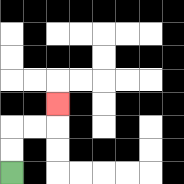{'start': '[0, 7]', 'end': '[2, 4]', 'path_directions': 'U,U,R,R,U', 'path_coordinates': '[[0, 7], [0, 6], [0, 5], [1, 5], [2, 5], [2, 4]]'}